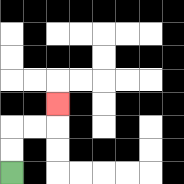{'start': '[0, 7]', 'end': '[2, 4]', 'path_directions': 'U,U,R,R,U', 'path_coordinates': '[[0, 7], [0, 6], [0, 5], [1, 5], [2, 5], [2, 4]]'}